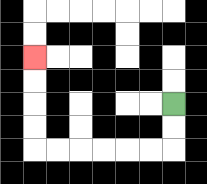{'start': '[7, 4]', 'end': '[1, 2]', 'path_directions': 'D,D,L,L,L,L,L,L,U,U,U,U', 'path_coordinates': '[[7, 4], [7, 5], [7, 6], [6, 6], [5, 6], [4, 6], [3, 6], [2, 6], [1, 6], [1, 5], [1, 4], [1, 3], [1, 2]]'}